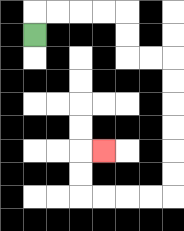{'start': '[1, 1]', 'end': '[4, 6]', 'path_directions': 'U,R,R,R,R,D,D,R,R,D,D,D,D,D,D,L,L,L,L,U,U,R', 'path_coordinates': '[[1, 1], [1, 0], [2, 0], [3, 0], [4, 0], [5, 0], [5, 1], [5, 2], [6, 2], [7, 2], [7, 3], [7, 4], [7, 5], [7, 6], [7, 7], [7, 8], [6, 8], [5, 8], [4, 8], [3, 8], [3, 7], [3, 6], [4, 6]]'}